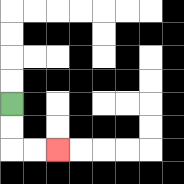{'start': '[0, 4]', 'end': '[2, 6]', 'path_directions': 'D,D,R,R', 'path_coordinates': '[[0, 4], [0, 5], [0, 6], [1, 6], [2, 6]]'}